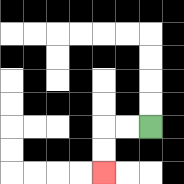{'start': '[6, 5]', 'end': '[4, 7]', 'path_directions': 'L,L,D,D', 'path_coordinates': '[[6, 5], [5, 5], [4, 5], [4, 6], [4, 7]]'}